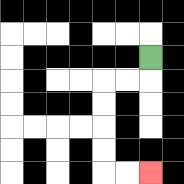{'start': '[6, 2]', 'end': '[6, 7]', 'path_directions': 'D,L,L,D,D,D,D,R,R', 'path_coordinates': '[[6, 2], [6, 3], [5, 3], [4, 3], [4, 4], [4, 5], [4, 6], [4, 7], [5, 7], [6, 7]]'}